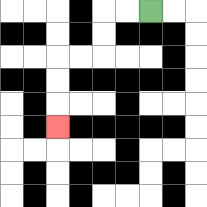{'start': '[6, 0]', 'end': '[2, 5]', 'path_directions': 'L,L,D,D,L,L,D,D,D', 'path_coordinates': '[[6, 0], [5, 0], [4, 0], [4, 1], [4, 2], [3, 2], [2, 2], [2, 3], [2, 4], [2, 5]]'}